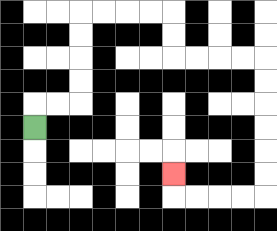{'start': '[1, 5]', 'end': '[7, 7]', 'path_directions': 'U,R,R,U,U,U,U,R,R,R,R,D,D,R,R,R,R,D,D,D,D,D,D,L,L,L,L,U', 'path_coordinates': '[[1, 5], [1, 4], [2, 4], [3, 4], [3, 3], [3, 2], [3, 1], [3, 0], [4, 0], [5, 0], [6, 0], [7, 0], [7, 1], [7, 2], [8, 2], [9, 2], [10, 2], [11, 2], [11, 3], [11, 4], [11, 5], [11, 6], [11, 7], [11, 8], [10, 8], [9, 8], [8, 8], [7, 8], [7, 7]]'}